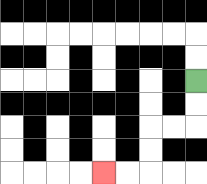{'start': '[8, 3]', 'end': '[4, 7]', 'path_directions': 'D,D,L,L,D,D,L,L', 'path_coordinates': '[[8, 3], [8, 4], [8, 5], [7, 5], [6, 5], [6, 6], [6, 7], [5, 7], [4, 7]]'}